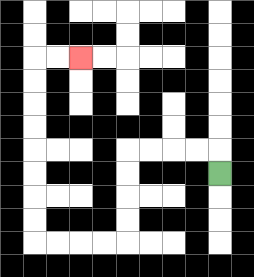{'start': '[9, 7]', 'end': '[3, 2]', 'path_directions': 'U,L,L,L,L,D,D,D,D,L,L,L,L,U,U,U,U,U,U,U,U,R,R', 'path_coordinates': '[[9, 7], [9, 6], [8, 6], [7, 6], [6, 6], [5, 6], [5, 7], [5, 8], [5, 9], [5, 10], [4, 10], [3, 10], [2, 10], [1, 10], [1, 9], [1, 8], [1, 7], [1, 6], [1, 5], [1, 4], [1, 3], [1, 2], [2, 2], [3, 2]]'}